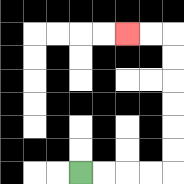{'start': '[3, 7]', 'end': '[5, 1]', 'path_directions': 'R,R,R,R,U,U,U,U,U,U,L,L', 'path_coordinates': '[[3, 7], [4, 7], [5, 7], [6, 7], [7, 7], [7, 6], [7, 5], [7, 4], [7, 3], [7, 2], [7, 1], [6, 1], [5, 1]]'}